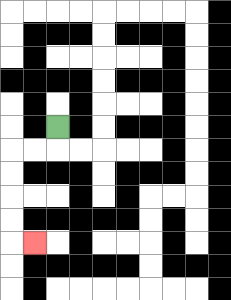{'start': '[2, 5]', 'end': '[1, 10]', 'path_directions': 'D,L,L,D,D,D,D,R', 'path_coordinates': '[[2, 5], [2, 6], [1, 6], [0, 6], [0, 7], [0, 8], [0, 9], [0, 10], [1, 10]]'}